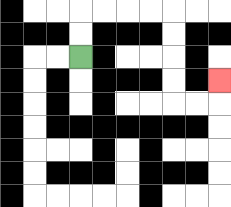{'start': '[3, 2]', 'end': '[9, 3]', 'path_directions': 'U,U,R,R,R,R,D,D,D,D,R,R,U', 'path_coordinates': '[[3, 2], [3, 1], [3, 0], [4, 0], [5, 0], [6, 0], [7, 0], [7, 1], [7, 2], [7, 3], [7, 4], [8, 4], [9, 4], [9, 3]]'}